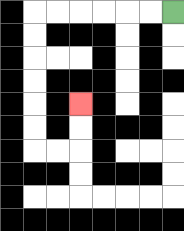{'start': '[7, 0]', 'end': '[3, 4]', 'path_directions': 'L,L,L,L,L,L,D,D,D,D,D,D,R,R,U,U', 'path_coordinates': '[[7, 0], [6, 0], [5, 0], [4, 0], [3, 0], [2, 0], [1, 0], [1, 1], [1, 2], [1, 3], [1, 4], [1, 5], [1, 6], [2, 6], [3, 6], [3, 5], [3, 4]]'}